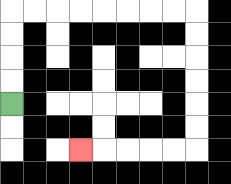{'start': '[0, 4]', 'end': '[3, 6]', 'path_directions': 'U,U,U,U,R,R,R,R,R,R,R,R,D,D,D,D,D,D,L,L,L,L,L', 'path_coordinates': '[[0, 4], [0, 3], [0, 2], [0, 1], [0, 0], [1, 0], [2, 0], [3, 0], [4, 0], [5, 0], [6, 0], [7, 0], [8, 0], [8, 1], [8, 2], [8, 3], [8, 4], [8, 5], [8, 6], [7, 6], [6, 6], [5, 6], [4, 6], [3, 6]]'}